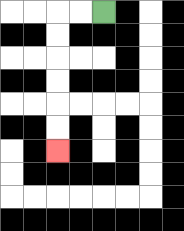{'start': '[4, 0]', 'end': '[2, 6]', 'path_directions': 'L,L,D,D,D,D,D,D', 'path_coordinates': '[[4, 0], [3, 0], [2, 0], [2, 1], [2, 2], [2, 3], [2, 4], [2, 5], [2, 6]]'}